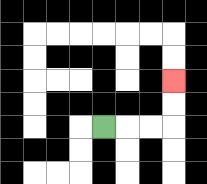{'start': '[4, 5]', 'end': '[7, 3]', 'path_directions': 'R,R,R,U,U', 'path_coordinates': '[[4, 5], [5, 5], [6, 5], [7, 5], [7, 4], [7, 3]]'}